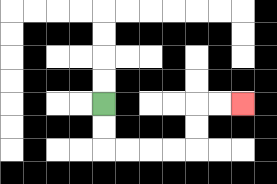{'start': '[4, 4]', 'end': '[10, 4]', 'path_directions': 'D,D,R,R,R,R,U,U,R,R', 'path_coordinates': '[[4, 4], [4, 5], [4, 6], [5, 6], [6, 6], [7, 6], [8, 6], [8, 5], [8, 4], [9, 4], [10, 4]]'}